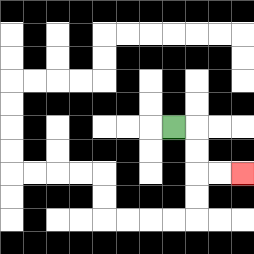{'start': '[7, 5]', 'end': '[10, 7]', 'path_directions': 'R,D,D,R,R', 'path_coordinates': '[[7, 5], [8, 5], [8, 6], [8, 7], [9, 7], [10, 7]]'}